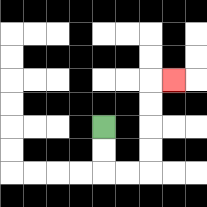{'start': '[4, 5]', 'end': '[7, 3]', 'path_directions': 'D,D,R,R,U,U,U,U,R', 'path_coordinates': '[[4, 5], [4, 6], [4, 7], [5, 7], [6, 7], [6, 6], [6, 5], [6, 4], [6, 3], [7, 3]]'}